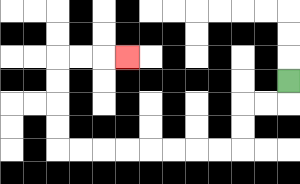{'start': '[12, 3]', 'end': '[5, 2]', 'path_directions': 'D,L,L,D,D,L,L,L,L,L,L,L,L,U,U,U,U,R,R,R', 'path_coordinates': '[[12, 3], [12, 4], [11, 4], [10, 4], [10, 5], [10, 6], [9, 6], [8, 6], [7, 6], [6, 6], [5, 6], [4, 6], [3, 6], [2, 6], [2, 5], [2, 4], [2, 3], [2, 2], [3, 2], [4, 2], [5, 2]]'}